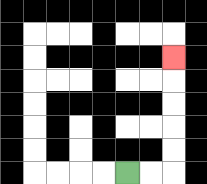{'start': '[5, 7]', 'end': '[7, 2]', 'path_directions': 'R,R,U,U,U,U,U', 'path_coordinates': '[[5, 7], [6, 7], [7, 7], [7, 6], [7, 5], [7, 4], [7, 3], [7, 2]]'}